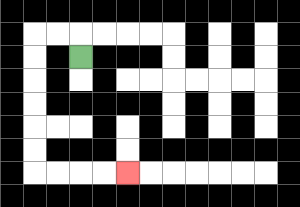{'start': '[3, 2]', 'end': '[5, 7]', 'path_directions': 'U,L,L,D,D,D,D,D,D,R,R,R,R', 'path_coordinates': '[[3, 2], [3, 1], [2, 1], [1, 1], [1, 2], [1, 3], [1, 4], [1, 5], [1, 6], [1, 7], [2, 7], [3, 7], [4, 7], [5, 7]]'}